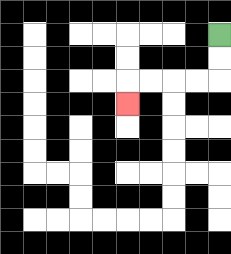{'start': '[9, 1]', 'end': '[5, 4]', 'path_directions': 'D,D,L,L,L,L,D', 'path_coordinates': '[[9, 1], [9, 2], [9, 3], [8, 3], [7, 3], [6, 3], [5, 3], [5, 4]]'}